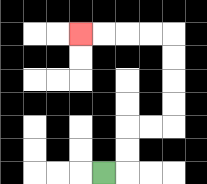{'start': '[4, 7]', 'end': '[3, 1]', 'path_directions': 'R,U,U,R,R,U,U,U,U,L,L,L,L', 'path_coordinates': '[[4, 7], [5, 7], [5, 6], [5, 5], [6, 5], [7, 5], [7, 4], [7, 3], [7, 2], [7, 1], [6, 1], [5, 1], [4, 1], [3, 1]]'}